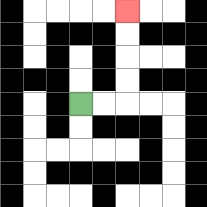{'start': '[3, 4]', 'end': '[5, 0]', 'path_directions': 'R,R,U,U,U,U', 'path_coordinates': '[[3, 4], [4, 4], [5, 4], [5, 3], [5, 2], [5, 1], [5, 0]]'}